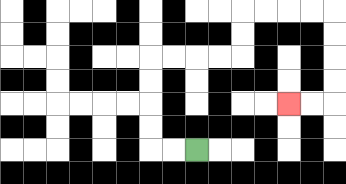{'start': '[8, 6]', 'end': '[12, 4]', 'path_directions': 'L,L,U,U,U,U,R,R,R,R,U,U,R,R,R,R,D,D,D,D,L,L', 'path_coordinates': '[[8, 6], [7, 6], [6, 6], [6, 5], [6, 4], [6, 3], [6, 2], [7, 2], [8, 2], [9, 2], [10, 2], [10, 1], [10, 0], [11, 0], [12, 0], [13, 0], [14, 0], [14, 1], [14, 2], [14, 3], [14, 4], [13, 4], [12, 4]]'}